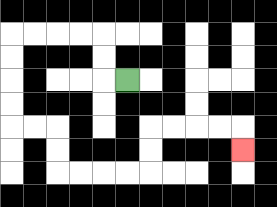{'start': '[5, 3]', 'end': '[10, 6]', 'path_directions': 'L,U,U,L,L,L,L,D,D,D,D,R,R,D,D,R,R,R,R,U,U,R,R,R,R,D', 'path_coordinates': '[[5, 3], [4, 3], [4, 2], [4, 1], [3, 1], [2, 1], [1, 1], [0, 1], [0, 2], [0, 3], [0, 4], [0, 5], [1, 5], [2, 5], [2, 6], [2, 7], [3, 7], [4, 7], [5, 7], [6, 7], [6, 6], [6, 5], [7, 5], [8, 5], [9, 5], [10, 5], [10, 6]]'}